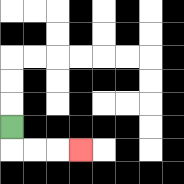{'start': '[0, 5]', 'end': '[3, 6]', 'path_directions': 'D,R,R,R', 'path_coordinates': '[[0, 5], [0, 6], [1, 6], [2, 6], [3, 6]]'}